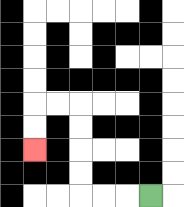{'start': '[6, 8]', 'end': '[1, 6]', 'path_directions': 'L,L,L,U,U,U,U,L,L,D,D', 'path_coordinates': '[[6, 8], [5, 8], [4, 8], [3, 8], [3, 7], [3, 6], [3, 5], [3, 4], [2, 4], [1, 4], [1, 5], [1, 6]]'}